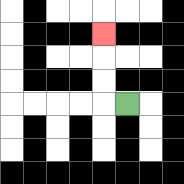{'start': '[5, 4]', 'end': '[4, 1]', 'path_directions': 'L,U,U,U', 'path_coordinates': '[[5, 4], [4, 4], [4, 3], [4, 2], [4, 1]]'}